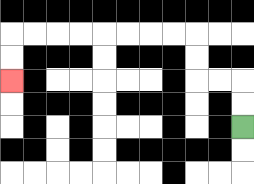{'start': '[10, 5]', 'end': '[0, 3]', 'path_directions': 'U,U,L,L,U,U,L,L,L,L,L,L,L,L,D,D', 'path_coordinates': '[[10, 5], [10, 4], [10, 3], [9, 3], [8, 3], [8, 2], [8, 1], [7, 1], [6, 1], [5, 1], [4, 1], [3, 1], [2, 1], [1, 1], [0, 1], [0, 2], [0, 3]]'}